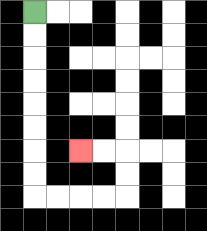{'start': '[1, 0]', 'end': '[3, 6]', 'path_directions': 'D,D,D,D,D,D,D,D,R,R,R,R,U,U,L,L', 'path_coordinates': '[[1, 0], [1, 1], [1, 2], [1, 3], [1, 4], [1, 5], [1, 6], [1, 7], [1, 8], [2, 8], [3, 8], [4, 8], [5, 8], [5, 7], [5, 6], [4, 6], [3, 6]]'}